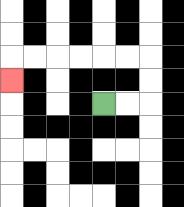{'start': '[4, 4]', 'end': '[0, 3]', 'path_directions': 'R,R,U,U,L,L,L,L,L,L,D', 'path_coordinates': '[[4, 4], [5, 4], [6, 4], [6, 3], [6, 2], [5, 2], [4, 2], [3, 2], [2, 2], [1, 2], [0, 2], [0, 3]]'}